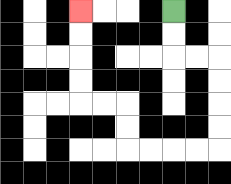{'start': '[7, 0]', 'end': '[3, 0]', 'path_directions': 'D,D,R,R,D,D,D,D,L,L,L,L,U,U,L,L,U,U,U,U', 'path_coordinates': '[[7, 0], [7, 1], [7, 2], [8, 2], [9, 2], [9, 3], [9, 4], [9, 5], [9, 6], [8, 6], [7, 6], [6, 6], [5, 6], [5, 5], [5, 4], [4, 4], [3, 4], [3, 3], [3, 2], [3, 1], [3, 0]]'}